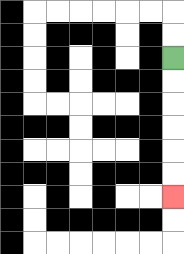{'start': '[7, 2]', 'end': '[7, 8]', 'path_directions': 'D,D,D,D,D,D', 'path_coordinates': '[[7, 2], [7, 3], [7, 4], [7, 5], [7, 6], [7, 7], [7, 8]]'}